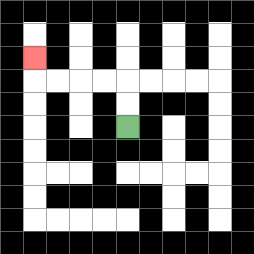{'start': '[5, 5]', 'end': '[1, 2]', 'path_directions': 'U,U,L,L,L,L,U', 'path_coordinates': '[[5, 5], [5, 4], [5, 3], [4, 3], [3, 3], [2, 3], [1, 3], [1, 2]]'}